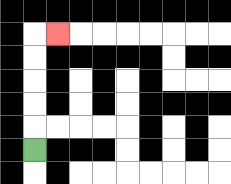{'start': '[1, 6]', 'end': '[2, 1]', 'path_directions': 'U,U,U,U,U,R', 'path_coordinates': '[[1, 6], [1, 5], [1, 4], [1, 3], [1, 2], [1, 1], [2, 1]]'}